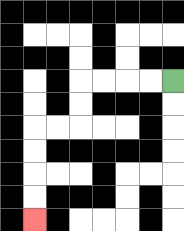{'start': '[7, 3]', 'end': '[1, 9]', 'path_directions': 'L,L,L,L,D,D,L,L,D,D,D,D', 'path_coordinates': '[[7, 3], [6, 3], [5, 3], [4, 3], [3, 3], [3, 4], [3, 5], [2, 5], [1, 5], [1, 6], [1, 7], [1, 8], [1, 9]]'}